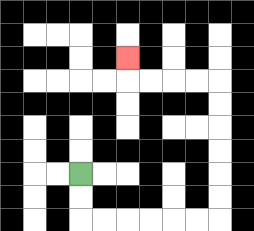{'start': '[3, 7]', 'end': '[5, 2]', 'path_directions': 'D,D,R,R,R,R,R,R,U,U,U,U,U,U,L,L,L,L,U', 'path_coordinates': '[[3, 7], [3, 8], [3, 9], [4, 9], [5, 9], [6, 9], [7, 9], [8, 9], [9, 9], [9, 8], [9, 7], [9, 6], [9, 5], [9, 4], [9, 3], [8, 3], [7, 3], [6, 3], [5, 3], [5, 2]]'}